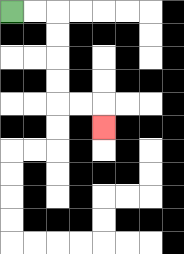{'start': '[0, 0]', 'end': '[4, 5]', 'path_directions': 'R,R,D,D,D,D,R,R,D', 'path_coordinates': '[[0, 0], [1, 0], [2, 0], [2, 1], [2, 2], [2, 3], [2, 4], [3, 4], [4, 4], [4, 5]]'}